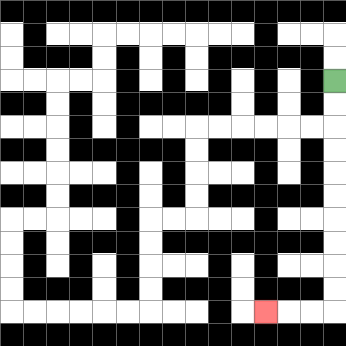{'start': '[14, 3]', 'end': '[11, 13]', 'path_directions': 'D,D,D,D,D,D,D,D,D,D,L,L,L', 'path_coordinates': '[[14, 3], [14, 4], [14, 5], [14, 6], [14, 7], [14, 8], [14, 9], [14, 10], [14, 11], [14, 12], [14, 13], [13, 13], [12, 13], [11, 13]]'}